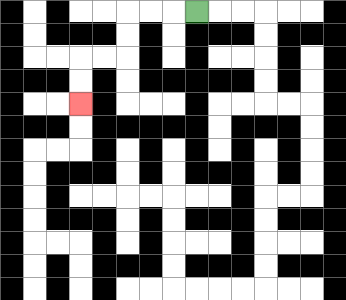{'start': '[8, 0]', 'end': '[3, 4]', 'path_directions': 'L,L,L,D,D,L,L,D,D', 'path_coordinates': '[[8, 0], [7, 0], [6, 0], [5, 0], [5, 1], [5, 2], [4, 2], [3, 2], [3, 3], [3, 4]]'}